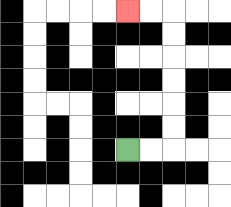{'start': '[5, 6]', 'end': '[5, 0]', 'path_directions': 'R,R,U,U,U,U,U,U,L,L', 'path_coordinates': '[[5, 6], [6, 6], [7, 6], [7, 5], [7, 4], [7, 3], [7, 2], [7, 1], [7, 0], [6, 0], [5, 0]]'}